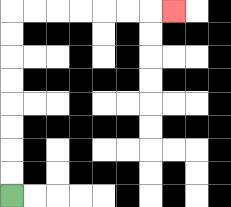{'start': '[0, 8]', 'end': '[7, 0]', 'path_directions': 'U,U,U,U,U,U,U,U,R,R,R,R,R,R,R', 'path_coordinates': '[[0, 8], [0, 7], [0, 6], [0, 5], [0, 4], [0, 3], [0, 2], [0, 1], [0, 0], [1, 0], [2, 0], [3, 0], [4, 0], [5, 0], [6, 0], [7, 0]]'}